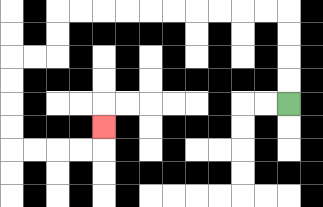{'start': '[12, 4]', 'end': '[4, 5]', 'path_directions': 'U,U,U,U,L,L,L,L,L,L,L,L,L,L,D,D,L,L,D,D,D,D,R,R,R,R,U', 'path_coordinates': '[[12, 4], [12, 3], [12, 2], [12, 1], [12, 0], [11, 0], [10, 0], [9, 0], [8, 0], [7, 0], [6, 0], [5, 0], [4, 0], [3, 0], [2, 0], [2, 1], [2, 2], [1, 2], [0, 2], [0, 3], [0, 4], [0, 5], [0, 6], [1, 6], [2, 6], [3, 6], [4, 6], [4, 5]]'}